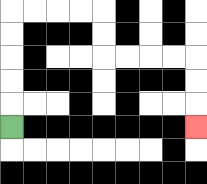{'start': '[0, 5]', 'end': '[8, 5]', 'path_directions': 'U,U,U,U,U,R,R,R,R,D,D,R,R,R,R,D,D,D', 'path_coordinates': '[[0, 5], [0, 4], [0, 3], [0, 2], [0, 1], [0, 0], [1, 0], [2, 0], [3, 0], [4, 0], [4, 1], [4, 2], [5, 2], [6, 2], [7, 2], [8, 2], [8, 3], [8, 4], [8, 5]]'}